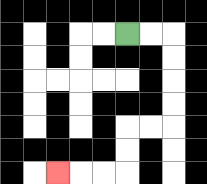{'start': '[5, 1]', 'end': '[2, 7]', 'path_directions': 'R,R,D,D,D,D,L,L,D,D,L,L,L', 'path_coordinates': '[[5, 1], [6, 1], [7, 1], [7, 2], [7, 3], [7, 4], [7, 5], [6, 5], [5, 5], [5, 6], [5, 7], [4, 7], [3, 7], [2, 7]]'}